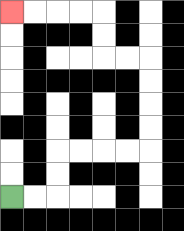{'start': '[0, 8]', 'end': '[0, 0]', 'path_directions': 'R,R,U,U,R,R,R,R,U,U,U,U,L,L,U,U,L,L,L,L', 'path_coordinates': '[[0, 8], [1, 8], [2, 8], [2, 7], [2, 6], [3, 6], [4, 6], [5, 6], [6, 6], [6, 5], [6, 4], [6, 3], [6, 2], [5, 2], [4, 2], [4, 1], [4, 0], [3, 0], [2, 0], [1, 0], [0, 0]]'}